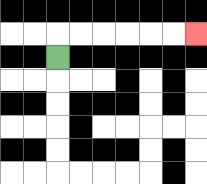{'start': '[2, 2]', 'end': '[8, 1]', 'path_directions': 'U,R,R,R,R,R,R', 'path_coordinates': '[[2, 2], [2, 1], [3, 1], [4, 1], [5, 1], [6, 1], [7, 1], [8, 1]]'}